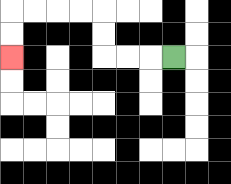{'start': '[7, 2]', 'end': '[0, 2]', 'path_directions': 'L,L,L,U,U,L,L,L,L,D,D', 'path_coordinates': '[[7, 2], [6, 2], [5, 2], [4, 2], [4, 1], [4, 0], [3, 0], [2, 0], [1, 0], [0, 0], [0, 1], [0, 2]]'}